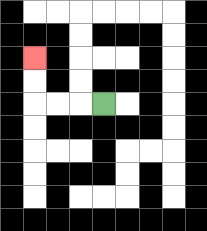{'start': '[4, 4]', 'end': '[1, 2]', 'path_directions': 'L,L,L,U,U', 'path_coordinates': '[[4, 4], [3, 4], [2, 4], [1, 4], [1, 3], [1, 2]]'}